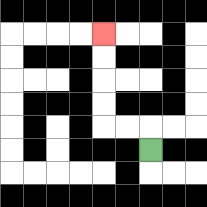{'start': '[6, 6]', 'end': '[4, 1]', 'path_directions': 'U,L,L,U,U,U,U', 'path_coordinates': '[[6, 6], [6, 5], [5, 5], [4, 5], [4, 4], [4, 3], [4, 2], [4, 1]]'}